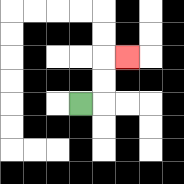{'start': '[3, 4]', 'end': '[5, 2]', 'path_directions': 'R,U,U,R', 'path_coordinates': '[[3, 4], [4, 4], [4, 3], [4, 2], [5, 2]]'}